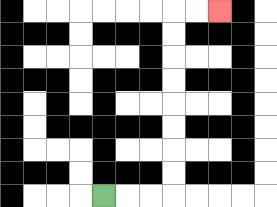{'start': '[4, 8]', 'end': '[9, 0]', 'path_directions': 'R,R,R,U,U,U,U,U,U,U,U,R,R', 'path_coordinates': '[[4, 8], [5, 8], [6, 8], [7, 8], [7, 7], [7, 6], [7, 5], [7, 4], [7, 3], [7, 2], [7, 1], [7, 0], [8, 0], [9, 0]]'}